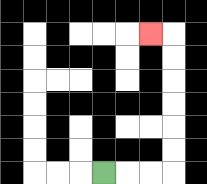{'start': '[4, 7]', 'end': '[6, 1]', 'path_directions': 'R,R,R,U,U,U,U,U,U,L', 'path_coordinates': '[[4, 7], [5, 7], [6, 7], [7, 7], [7, 6], [7, 5], [7, 4], [7, 3], [7, 2], [7, 1], [6, 1]]'}